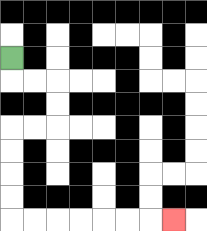{'start': '[0, 2]', 'end': '[7, 9]', 'path_directions': 'D,R,R,D,D,L,L,D,D,D,D,R,R,R,R,R,R,R', 'path_coordinates': '[[0, 2], [0, 3], [1, 3], [2, 3], [2, 4], [2, 5], [1, 5], [0, 5], [0, 6], [0, 7], [0, 8], [0, 9], [1, 9], [2, 9], [3, 9], [4, 9], [5, 9], [6, 9], [7, 9]]'}